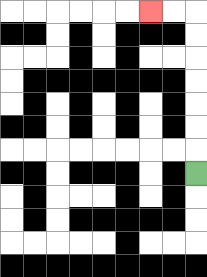{'start': '[8, 7]', 'end': '[6, 0]', 'path_directions': 'U,U,U,U,U,U,U,L,L', 'path_coordinates': '[[8, 7], [8, 6], [8, 5], [8, 4], [8, 3], [8, 2], [8, 1], [8, 0], [7, 0], [6, 0]]'}